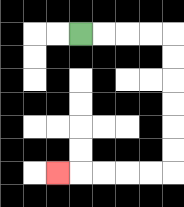{'start': '[3, 1]', 'end': '[2, 7]', 'path_directions': 'R,R,R,R,D,D,D,D,D,D,L,L,L,L,L', 'path_coordinates': '[[3, 1], [4, 1], [5, 1], [6, 1], [7, 1], [7, 2], [7, 3], [7, 4], [7, 5], [7, 6], [7, 7], [6, 7], [5, 7], [4, 7], [3, 7], [2, 7]]'}